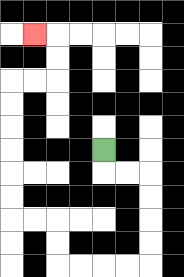{'start': '[4, 6]', 'end': '[1, 1]', 'path_directions': 'D,R,R,D,D,D,D,L,L,L,L,U,U,L,L,U,U,U,U,U,U,R,R,U,U,L', 'path_coordinates': '[[4, 6], [4, 7], [5, 7], [6, 7], [6, 8], [6, 9], [6, 10], [6, 11], [5, 11], [4, 11], [3, 11], [2, 11], [2, 10], [2, 9], [1, 9], [0, 9], [0, 8], [0, 7], [0, 6], [0, 5], [0, 4], [0, 3], [1, 3], [2, 3], [2, 2], [2, 1], [1, 1]]'}